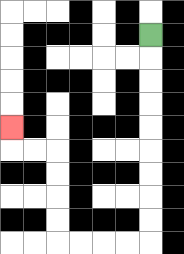{'start': '[6, 1]', 'end': '[0, 5]', 'path_directions': 'D,D,D,D,D,D,D,D,D,L,L,L,L,U,U,U,U,L,L,U', 'path_coordinates': '[[6, 1], [6, 2], [6, 3], [6, 4], [6, 5], [6, 6], [6, 7], [6, 8], [6, 9], [6, 10], [5, 10], [4, 10], [3, 10], [2, 10], [2, 9], [2, 8], [2, 7], [2, 6], [1, 6], [0, 6], [0, 5]]'}